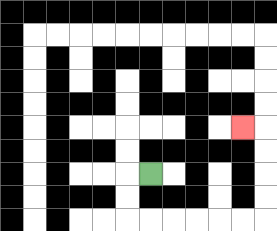{'start': '[6, 7]', 'end': '[10, 5]', 'path_directions': 'L,D,D,R,R,R,R,R,R,U,U,U,U,L', 'path_coordinates': '[[6, 7], [5, 7], [5, 8], [5, 9], [6, 9], [7, 9], [8, 9], [9, 9], [10, 9], [11, 9], [11, 8], [11, 7], [11, 6], [11, 5], [10, 5]]'}